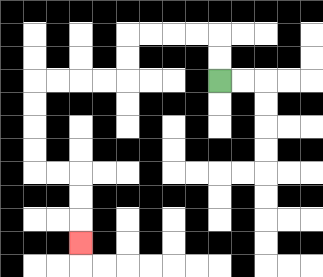{'start': '[9, 3]', 'end': '[3, 10]', 'path_directions': 'U,U,L,L,L,L,D,D,L,L,L,L,D,D,D,D,R,R,D,D,D', 'path_coordinates': '[[9, 3], [9, 2], [9, 1], [8, 1], [7, 1], [6, 1], [5, 1], [5, 2], [5, 3], [4, 3], [3, 3], [2, 3], [1, 3], [1, 4], [1, 5], [1, 6], [1, 7], [2, 7], [3, 7], [3, 8], [3, 9], [3, 10]]'}